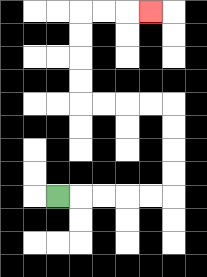{'start': '[2, 8]', 'end': '[6, 0]', 'path_directions': 'R,R,R,R,R,U,U,U,U,L,L,L,L,U,U,U,U,R,R,R', 'path_coordinates': '[[2, 8], [3, 8], [4, 8], [5, 8], [6, 8], [7, 8], [7, 7], [7, 6], [7, 5], [7, 4], [6, 4], [5, 4], [4, 4], [3, 4], [3, 3], [3, 2], [3, 1], [3, 0], [4, 0], [5, 0], [6, 0]]'}